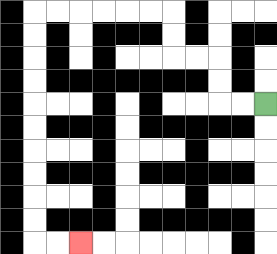{'start': '[11, 4]', 'end': '[3, 10]', 'path_directions': 'L,L,U,U,L,L,U,U,L,L,L,L,L,L,D,D,D,D,D,D,D,D,D,D,R,R', 'path_coordinates': '[[11, 4], [10, 4], [9, 4], [9, 3], [9, 2], [8, 2], [7, 2], [7, 1], [7, 0], [6, 0], [5, 0], [4, 0], [3, 0], [2, 0], [1, 0], [1, 1], [1, 2], [1, 3], [1, 4], [1, 5], [1, 6], [1, 7], [1, 8], [1, 9], [1, 10], [2, 10], [3, 10]]'}